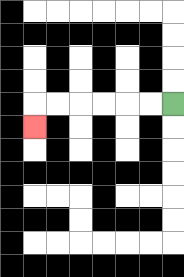{'start': '[7, 4]', 'end': '[1, 5]', 'path_directions': 'L,L,L,L,L,L,D', 'path_coordinates': '[[7, 4], [6, 4], [5, 4], [4, 4], [3, 4], [2, 4], [1, 4], [1, 5]]'}